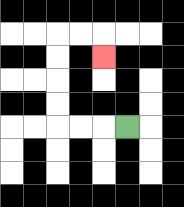{'start': '[5, 5]', 'end': '[4, 2]', 'path_directions': 'L,L,L,U,U,U,U,R,R,D', 'path_coordinates': '[[5, 5], [4, 5], [3, 5], [2, 5], [2, 4], [2, 3], [2, 2], [2, 1], [3, 1], [4, 1], [4, 2]]'}